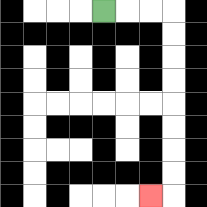{'start': '[4, 0]', 'end': '[6, 8]', 'path_directions': 'R,R,R,D,D,D,D,D,D,D,D,L', 'path_coordinates': '[[4, 0], [5, 0], [6, 0], [7, 0], [7, 1], [7, 2], [7, 3], [7, 4], [7, 5], [7, 6], [7, 7], [7, 8], [6, 8]]'}